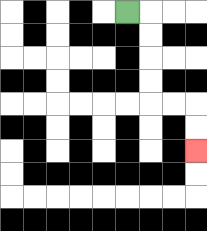{'start': '[5, 0]', 'end': '[8, 6]', 'path_directions': 'R,D,D,D,D,R,R,D,D', 'path_coordinates': '[[5, 0], [6, 0], [6, 1], [6, 2], [6, 3], [6, 4], [7, 4], [8, 4], [8, 5], [8, 6]]'}